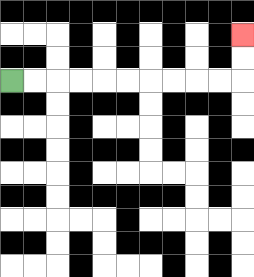{'start': '[0, 3]', 'end': '[10, 1]', 'path_directions': 'R,R,R,R,R,R,R,R,R,R,U,U', 'path_coordinates': '[[0, 3], [1, 3], [2, 3], [3, 3], [4, 3], [5, 3], [6, 3], [7, 3], [8, 3], [9, 3], [10, 3], [10, 2], [10, 1]]'}